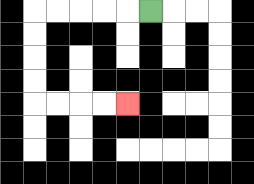{'start': '[6, 0]', 'end': '[5, 4]', 'path_directions': 'L,L,L,L,L,D,D,D,D,R,R,R,R', 'path_coordinates': '[[6, 0], [5, 0], [4, 0], [3, 0], [2, 0], [1, 0], [1, 1], [1, 2], [1, 3], [1, 4], [2, 4], [3, 4], [4, 4], [5, 4]]'}